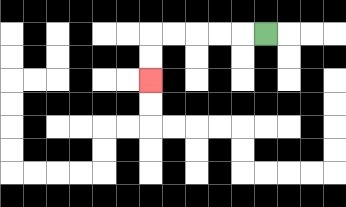{'start': '[11, 1]', 'end': '[6, 3]', 'path_directions': 'L,L,L,L,L,D,D', 'path_coordinates': '[[11, 1], [10, 1], [9, 1], [8, 1], [7, 1], [6, 1], [6, 2], [6, 3]]'}